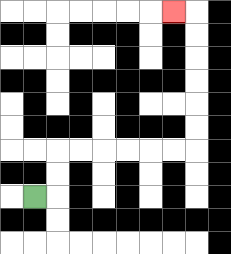{'start': '[1, 8]', 'end': '[7, 0]', 'path_directions': 'R,U,U,R,R,R,R,R,R,U,U,U,U,U,U,L', 'path_coordinates': '[[1, 8], [2, 8], [2, 7], [2, 6], [3, 6], [4, 6], [5, 6], [6, 6], [7, 6], [8, 6], [8, 5], [8, 4], [8, 3], [8, 2], [8, 1], [8, 0], [7, 0]]'}